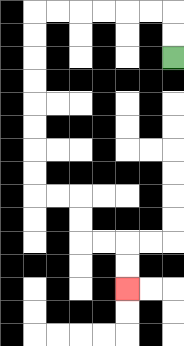{'start': '[7, 2]', 'end': '[5, 12]', 'path_directions': 'U,U,L,L,L,L,L,L,D,D,D,D,D,D,D,D,R,R,D,D,R,R,D,D', 'path_coordinates': '[[7, 2], [7, 1], [7, 0], [6, 0], [5, 0], [4, 0], [3, 0], [2, 0], [1, 0], [1, 1], [1, 2], [1, 3], [1, 4], [1, 5], [1, 6], [1, 7], [1, 8], [2, 8], [3, 8], [3, 9], [3, 10], [4, 10], [5, 10], [5, 11], [5, 12]]'}